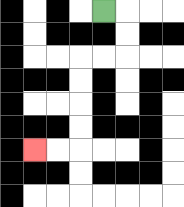{'start': '[4, 0]', 'end': '[1, 6]', 'path_directions': 'R,D,D,L,L,D,D,D,D,L,L', 'path_coordinates': '[[4, 0], [5, 0], [5, 1], [5, 2], [4, 2], [3, 2], [3, 3], [3, 4], [3, 5], [3, 6], [2, 6], [1, 6]]'}